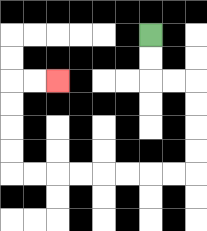{'start': '[6, 1]', 'end': '[2, 3]', 'path_directions': 'D,D,R,R,D,D,D,D,L,L,L,L,L,L,L,L,U,U,U,U,R,R', 'path_coordinates': '[[6, 1], [6, 2], [6, 3], [7, 3], [8, 3], [8, 4], [8, 5], [8, 6], [8, 7], [7, 7], [6, 7], [5, 7], [4, 7], [3, 7], [2, 7], [1, 7], [0, 7], [0, 6], [0, 5], [0, 4], [0, 3], [1, 3], [2, 3]]'}